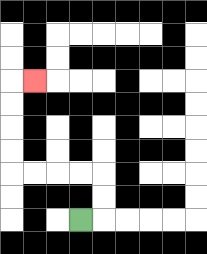{'start': '[3, 9]', 'end': '[1, 3]', 'path_directions': 'R,U,U,L,L,L,L,U,U,U,U,R', 'path_coordinates': '[[3, 9], [4, 9], [4, 8], [4, 7], [3, 7], [2, 7], [1, 7], [0, 7], [0, 6], [0, 5], [0, 4], [0, 3], [1, 3]]'}